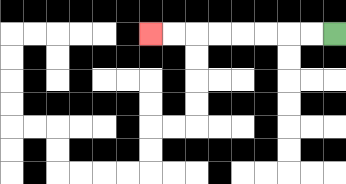{'start': '[14, 1]', 'end': '[6, 1]', 'path_directions': 'L,L,L,L,L,L,L,L', 'path_coordinates': '[[14, 1], [13, 1], [12, 1], [11, 1], [10, 1], [9, 1], [8, 1], [7, 1], [6, 1]]'}